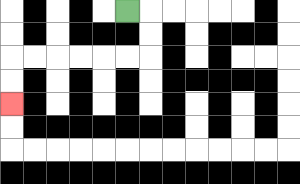{'start': '[5, 0]', 'end': '[0, 4]', 'path_directions': 'R,D,D,L,L,L,L,L,L,D,D', 'path_coordinates': '[[5, 0], [6, 0], [6, 1], [6, 2], [5, 2], [4, 2], [3, 2], [2, 2], [1, 2], [0, 2], [0, 3], [0, 4]]'}